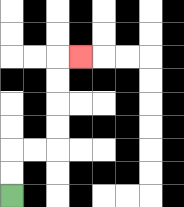{'start': '[0, 8]', 'end': '[3, 2]', 'path_directions': 'U,U,R,R,U,U,U,U,R', 'path_coordinates': '[[0, 8], [0, 7], [0, 6], [1, 6], [2, 6], [2, 5], [2, 4], [2, 3], [2, 2], [3, 2]]'}